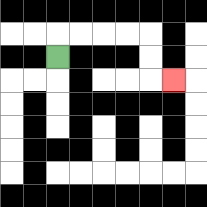{'start': '[2, 2]', 'end': '[7, 3]', 'path_directions': 'U,R,R,R,R,D,D,R', 'path_coordinates': '[[2, 2], [2, 1], [3, 1], [4, 1], [5, 1], [6, 1], [6, 2], [6, 3], [7, 3]]'}